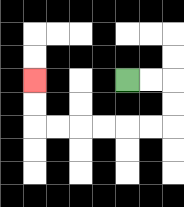{'start': '[5, 3]', 'end': '[1, 3]', 'path_directions': 'R,R,D,D,L,L,L,L,L,L,U,U', 'path_coordinates': '[[5, 3], [6, 3], [7, 3], [7, 4], [7, 5], [6, 5], [5, 5], [4, 5], [3, 5], [2, 5], [1, 5], [1, 4], [1, 3]]'}